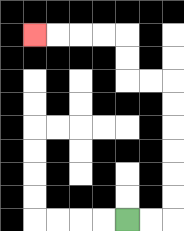{'start': '[5, 9]', 'end': '[1, 1]', 'path_directions': 'R,R,U,U,U,U,U,U,L,L,U,U,L,L,L,L', 'path_coordinates': '[[5, 9], [6, 9], [7, 9], [7, 8], [7, 7], [7, 6], [7, 5], [7, 4], [7, 3], [6, 3], [5, 3], [5, 2], [5, 1], [4, 1], [3, 1], [2, 1], [1, 1]]'}